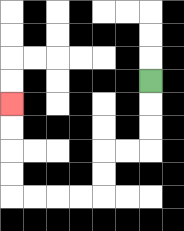{'start': '[6, 3]', 'end': '[0, 4]', 'path_directions': 'D,D,D,L,L,D,D,L,L,L,L,U,U,U,U', 'path_coordinates': '[[6, 3], [6, 4], [6, 5], [6, 6], [5, 6], [4, 6], [4, 7], [4, 8], [3, 8], [2, 8], [1, 8], [0, 8], [0, 7], [0, 6], [0, 5], [0, 4]]'}